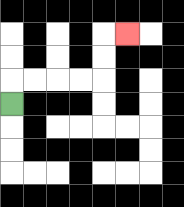{'start': '[0, 4]', 'end': '[5, 1]', 'path_directions': 'U,R,R,R,R,U,U,R', 'path_coordinates': '[[0, 4], [0, 3], [1, 3], [2, 3], [3, 3], [4, 3], [4, 2], [4, 1], [5, 1]]'}